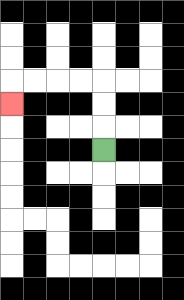{'start': '[4, 6]', 'end': '[0, 4]', 'path_directions': 'U,U,U,L,L,L,L,D', 'path_coordinates': '[[4, 6], [4, 5], [4, 4], [4, 3], [3, 3], [2, 3], [1, 3], [0, 3], [0, 4]]'}